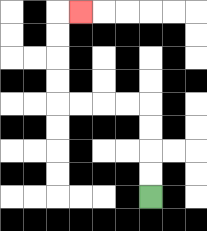{'start': '[6, 8]', 'end': '[3, 0]', 'path_directions': 'U,U,U,U,L,L,L,L,U,U,U,U,R', 'path_coordinates': '[[6, 8], [6, 7], [6, 6], [6, 5], [6, 4], [5, 4], [4, 4], [3, 4], [2, 4], [2, 3], [2, 2], [2, 1], [2, 0], [3, 0]]'}